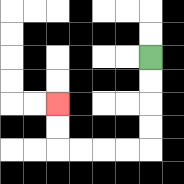{'start': '[6, 2]', 'end': '[2, 4]', 'path_directions': 'D,D,D,D,L,L,L,L,U,U', 'path_coordinates': '[[6, 2], [6, 3], [6, 4], [6, 5], [6, 6], [5, 6], [4, 6], [3, 6], [2, 6], [2, 5], [2, 4]]'}